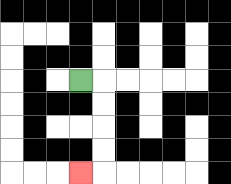{'start': '[3, 3]', 'end': '[3, 7]', 'path_directions': 'R,D,D,D,D,L', 'path_coordinates': '[[3, 3], [4, 3], [4, 4], [4, 5], [4, 6], [4, 7], [3, 7]]'}